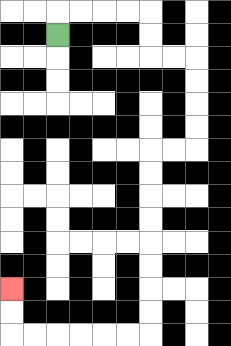{'start': '[2, 1]', 'end': '[0, 12]', 'path_directions': 'U,R,R,R,R,D,D,R,R,D,D,D,D,L,L,D,D,D,D,D,D,D,D,L,L,L,L,L,L,U,U', 'path_coordinates': '[[2, 1], [2, 0], [3, 0], [4, 0], [5, 0], [6, 0], [6, 1], [6, 2], [7, 2], [8, 2], [8, 3], [8, 4], [8, 5], [8, 6], [7, 6], [6, 6], [6, 7], [6, 8], [6, 9], [6, 10], [6, 11], [6, 12], [6, 13], [6, 14], [5, 14], [4, 14], [3, 14], [2, 14], [1, 14], [0, 14], [0, 13], [0, 12]]'}